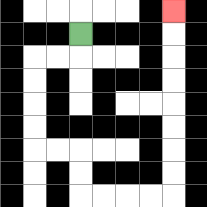{'start': '[3, 1]', 'end': '[7, 0]', 'path_directions': 'D,L,L,D,D,D,D,R,R,D,D,R,R,R,R,U,U,U,U,U,U,U,U', 'path_coordinates': '[[3, 1], [3, 2], [2, 2], [1, 2], [1, 3], [1, 4], [1, 5], [1, 6], [2, 6], [3, 6], [3, 7], [3, 8], [4, 8], [5, 8], [6, 8], [7, 8], [7, 7], [7, 6], [7, 5], [7, 4], [7, 3], [7, 2], [7, 1], [7, 0]]'}